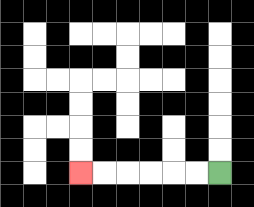{'start': '[9, 7]', 'end': '[3, 7]', 'path_directions': 'L,L,L,L,L,L', 'path_coordinates': '[[9, 7], [8, 7], [7, 7], [6, 7], [5, 7], [4, 7], [3, 7]]'}